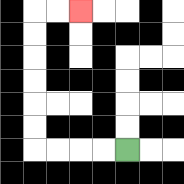{'start': '[5, 6]', 'end': '[3, 0]', 'path_directions': 'L,L,L,L,U,U,U,U,U,U,R,R', 'path_coordinates': '[[5, 6], [4, 6], [3, 6], [2, 6], [1, 6], [1, 5], [1, 4], [1, 3], [1, 2], [1, 1], [1, 0], [2, 0], [3, 0]]'}